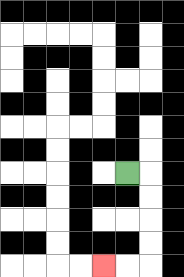{'start': '[5, 7]', 'end': '[4, 11]', 'path_directions': 'R,D,D,D,D,L,L', 'path_coordinates': '[[5, 7], [6, 7], [6, 8], [6, 9], [6, 10], [6, 11], [5, 11], [4, 11]]'}